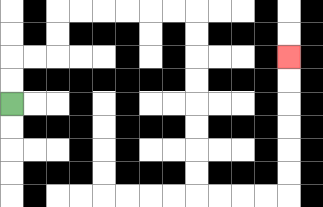{'start': '[0, 4]', 'end': '[12, 2]', 'path_directions': 'U,U,R,R,U,U,R,R,R,R,R,R,D,D,D,D,D,D,D,D,R,R,R,R,U,U,U,U,U,U', 'path_coordinates': '[[0, 4], [0, 3], [0, 2], [1, 2], [2, 2], [2, 1], [2, 0], [3, 0], [4, 0], [5, 0], [6, 0], [7, 0], [8, 0], [8, 1], [8, 2], [8, 3], [8, 4], [8, 5], [8, 6], [8, 7], [8, 8], [9, 8], [10, 8], [11, 8], [12, 8], [12, 7], [12, 6], [12, 5], [12, 4], [12, 3], [12, 2]]'}